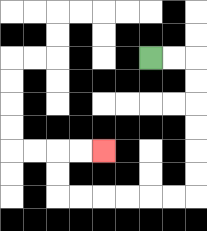{'start': '[6, 2]', 'end': '[4, 6]', 'path_directions': 'R,R,D,D,D,D,D,D,L,L,L,L,L,L,U,U,R,R', 'path_coordinates': '[[6, 2], [7, 2], [8, 2], [8, 3], [8, 4], [8, 5], [8, 6], [8, 7], [8, 8], [7, 8], [6, 8], [5, 8], [4, 8], [3, 8], [2, 8], [2, 7], [2, 6], [3, 6], [4, 6]]'}